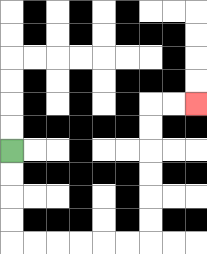{'start': '[0, 6]', 'end': '[8, 4]', 'path_directions': 'D,D,D,D,R,R,R,R,R,R,U,U,U,U,U,U,R,R', 'path_coordinates': '[[0, 6], [0, 7], [0, 8], [0, 9], [0, 10], [1, 10], [2, 10], [3, 10], [4, 10], [5, 10], [6, 10], [6, 9], [6, 8], [6, 7], [6, 6], [6, 5], [6, 4], [7, 4], [8, 4]]'}